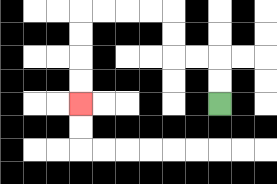{'start': '[9, 4]', 'end': '[3, 4]', 'path_directions': 'U,U,L,L,U,U,L,L,L,L,D,D,D,D', 'path_coordinates': '[[9, 4], [9, 3], [9, 2], [8, 2], [7, 2], [7, 1], [7, 0], [6, 0], [5, 0], [4, 0], [3, 0], [3, 1], [3, 2], [3, 3], [3, 4]]'}